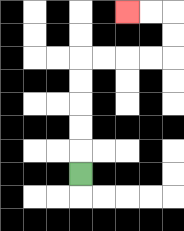{'start': '[3, 7]', 'end': '[5, 0]', 'path_directions': 'U,U,U,U,U,R,R,R,R,U,U,L,L', 'path_coordinates': '[[3, 7], [3, 6], [3, 5], [3, 4], [3, 3], [3, 2], [4, 2], [5, 2], [6, 2], [7, 2], [7, 1], [7, 0], [6, 0], [5, 0]]'}